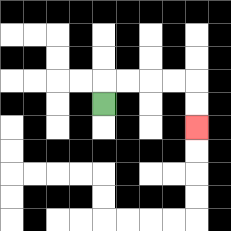{'start': '[4, 4]', 'end': '[8, 5]', 'path_directions': 'U,R,R,R,R,D,D', 'path_coordinates': '[[4, 4], [4, 3], [5, 3], [6, 3], [7, 3], [8, 3], [8, 4], [8, 5]]'}